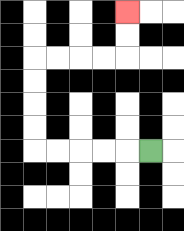{'start': '[6, 6]', 'end': '[5, 0]', 'path_directions': 'L,L,L,L,L,U,U,U,U,R,R,R,R,U,U', 'path_coordinates': '[[6, 6], [5, 6], [4, 6], [3, 6], [2, 6], [1, 6], [1, 5], [1, 4], [1, 3], [1, 2], [2, 2], [3, 2], [4, 2], [5, 2], [5, 1], [5, 0]]'}